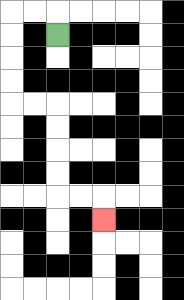{'start': '[2, 1]', 'end': '[4, 9]', 'path_directions': 'U,L,L,D,D,D,D,R,R,D,D,D,D,R,R,D', 'path_coordinates': '[[2, 1], [2, 0], [1, 0], [0, 0], [0, 1], [0, 2], [0, 3], [0, 4], [1, 4], [2, 4], [2, 5], [2, 6], [2, 7], [2, 8], [3, 8], [4, 8], [4, 9]]'}